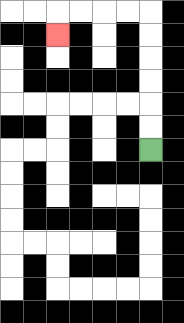{'start': '[6, 6]', 'end': '[2, 1]', 'path_directions': 'U,U,U,U,U,U,L,L,L,L,D', 'path_coordinates': '[[6, 6], [6, 5], [6, 4], [6, 3], [6, 2], [6, 1], [6, 0], [5, 0], [4, 0], [3, 0], [2, 0], [2, 1]]'}